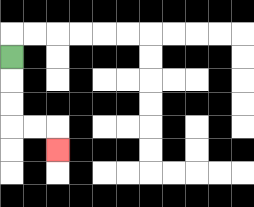{'start': '[0, 2]', 'end': '[2, 6]', 'path_directions': 'D,D,D,R,R,D', 'path_coordinates': '[[0, 2], [0, 3], [0, 4], [0, 5], [1, 5], [2, 5], [2, 6]]'}